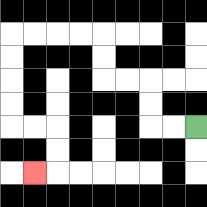{'start': '[8, 5]', 'end': '[1, 7]', 'path_directions': 'L,L,U,U,L,L,U,U,L,L,L,L,D,D,D,D,R,R,D,D,L', 'path_coordinates': '[[8, 5], [7, 5], [6, 5], [6, 4], [6, 3], [5, 3], [4, 3], [4, 2], [4, 1], [3, 1], [2, 1], [1, 1], [0, 1], [0, 2], [0, 3], [0, 4], [0, 5], [1, 5], [2, 5], [2, 6], [2, 7], [1, 7]]'}